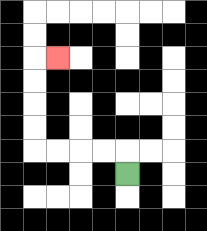{'start': '[5, 7]', 'end': '[2, 2]', 'path_directions': 'U,L,L,L,L,U,U,U,U,R', 'path_coordinates': '[[5, 7], [5, 6], [4, 6], [3, 6], [2, 6], [1, 6], [1, 5], [1, 4], [1, 3], [1, 2], [2, 2]]'}